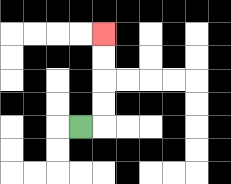{'start': '[3, 5]', 'end': '[4, 1]', 'path_directions': 'R,U,U,U,U', 'path_coordinates': '[[3, 5], [4, 5], [4, 4], [4, 3], [4, 2], [4, 1]]'}